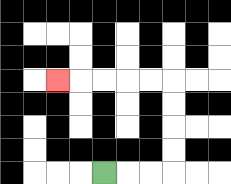{'start': '[4, 7]', 'end': '[2, 3]', 'path_directions': 'R,R,R,U,U,U,U,L,L,L,L,L', 'path_coordinates': '[[4, 7], [5, 7], [6, 7], [7, 7], [7, 6], [7, 5], [7, 4], [7, 3], [6, 3], [5, 3], [4, 3], [3, 3], [2, 3]]'}